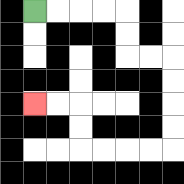{'start': '[1, 0]', 'end': '[1, 4]', 'path_directions': 'R,R,R,R,D,D,R,R,D,D,D,D,L,L,L,L,U,U,L,L', 'path_coordinates': '[[1, 0], [2, 0], [3, 0], [4, 0], [5, 0], [5, 1], [5, 2], [6, 2], [7, 2], [7, 3], [7, 4], [7, 5], [7, 6], [6, 6], [5, 6], [4, 6], [3, 6], [3, 5], [3, 4], [2, 4], [1, 4]]'}